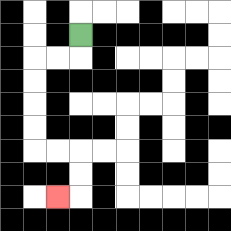{'start': '[3, 1]', 'end': '[2, 8]', 'path_directions': 'D,L,L,D,D,D,D,R,R,D,D,L', 'path_coordinates': '[[3, 1], [3, 2], [2, 2], [1, 2], [1, 3], [1, 4], [1, 5], [1, 6], [2, 6], [3, 6], [3, 7], [3, 8], [2, 8]]'}